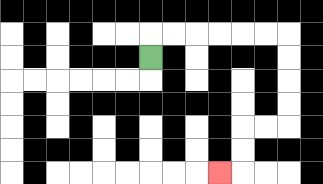{'start': '[6, 2]', 'end': '[9, 7]', 'path_directions': 'U,R,R,R,R,R,R,D,D,D,D,L,L,D,D,L', 'path_coordinates': '[[6, 2], [6, 1], [7, 1], [8, 1], [9, 1], [10, 1], [11, 1], [12, 1], [12, 2], [12, 3], [12, 4], [12, 5], [11, 5], [10, 5], [10, 6], [10, 7], [9, 7]]'}